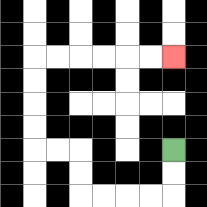{'start': '[7, 6]', 'end': '[7, 2]', 'path_directions': 'D,D,L,L,L,L,U,U,L,L,U,U,U,U,R,R,R,R,R,R', 'path_coordinates': '[[7, 6], [7, 7], [7, 8], [6, 8], [5, 8], [4, 8], [3, 8], [3, 7], [3, 6], [2, 6], [1, 6], [1, 5], [1, 4], [1, 3], [1, 2], [2, 2], [3, 2], [4, 2], [5, 2], [6, 2], [7, 2]]'}